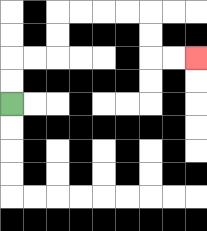{'start': '[0, 4]', 'end': '[8, 2]', 'path_directions': 'U,U,R,R,U,U,R,R,R,R,D,D,R,R', 'path_coordinates': '[[0, 4], [0, 3], [0, 2], [1, 2], [2, 2], [2, 1], [2, 0], [3, 0], [4, 0], [5, 0], [6, 0], [6, 1], [6, 2], [7, 2], [8, 2]]'}